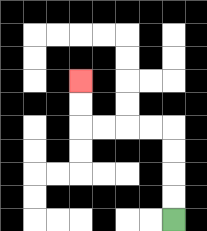{'start': '[7, 9]', 'end': '[3, 3]', 'path_directions': 'U,U,U,U,L,L,L,L,U,U', 'path_coordinates': '[[7, 9], [7, 8], [7, 7], [7, 6], [7, 5], [6, 5], [5, 5], [4, 5], [3, 5], [3, 4], [3, 3]]'}